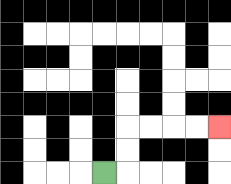{'start': '[4, 7]', 'end': '[9, 5]', 'path_directions': 'R,U,U,R,R,R,R', 'path_coordinates': '[[4, 7], [5, 7], [5, 6], [5, 5], [6, 5], [7, 5], [8, 5], [9, 5]]'}